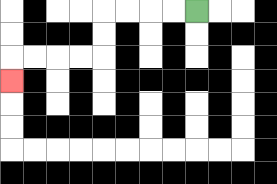{'start': '[8, 0]', 'end': '[0, 3]', 'path_directions': 'L,L,L,L,D,D,L,L,L,L,D', 'path_coordinates': '[[8, 0], [7, 0], [6, 0], [5, 0], [4, 0], [4, 1], [4, 2], [3, 2], [2, 2], [1, 2], [0, 2], [0, 3]]'}